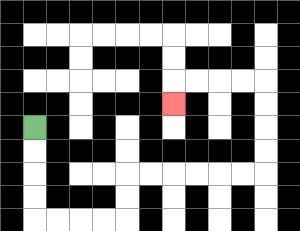{'start': '[1, 5]', 'end': '[7, 4]', 'path_directions': 'D,D,D,D,R,R,R,R,U,U,R,R,R,R,R,R,U,U,U,U,L,L,L,L,D', 'path_coordinates': '[[1, 5], [1, 6], [1, 7], [1, 8], [1, 9], [2, 9], [3, 9], [4, 9], [5, 9], [5, 8], [5, 7], [6, 7], [7, 7], [8, 7], [9, 7], [10, 7], [11, 7], [11, 6], [11, 5], [11, 4], [11, 3], [10, 3], [9, 3], [8, 3], [7, 3], [7, 4]]'}